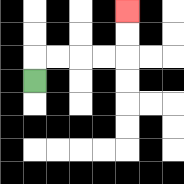{'start': '[1, 3]', 'end': '[5, 0]', 'path_directions': 'U,R,R,R,R,U,U', 'path_coordinates': '[[1, 3], [1, 2], [2, 2], [3, 2], [4, 2], [5, 2], [5, 1], [5, 0]]'}